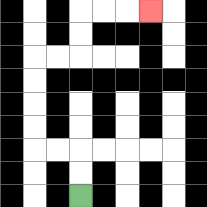{'start': '[3, 8]', 'end': '[6, 0]', 'path_directions': 'U,U,L,L,U,U,U,U,R,R,U,U,R,R,R', 'path_coordinates': '[[3, 8], [3, 7], [3, 6], [2, 6], [1, 6], [1, 5], [1, 4], [1, 3], [1, 2], [2, 2], [3, 2], [3, 1], [3, 0], [4, 0], [5, 0], [6, 0]]'}